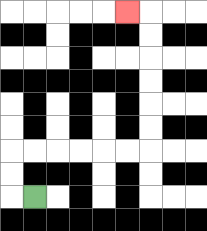{'start': '[1, 8]', 'end': '[5, 0]', 'path_directions': 'L,U,U,R,R,R,R,R,R,U,U,U,U,U,U,L', 'path_coordinates': '[[1, 8], [0, 8], [0, 7], [0, 6], [1, 6], [2, 6], [3, 6], [4, 6], [5, 6], [6, 6], [6, 5], [6, 4], [6, 3], [6, 2], [6, 1], [6, 0], [5, 0]]'}